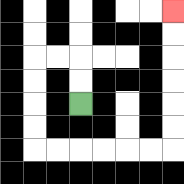{'start': '[3, 4]', 'end': '[7, 0]', 'path_directions': 'U,U,L,L,D,D,D,D,R,R,R,R,R,R,U,U,U,U,U,U', 'path_coordinates': '[[3, 4], [3, 3], [3, 2], [2, 2], [1, 2], [1, 3], [1, 4], [1, 5], [1, 6], [2, 6], [3, 6], [4, 6], [5, 6], [6, 6], [7, 6], [7, 5], [7, 4], [7, 3], [7, 2], [7, 1], [7, 0]]'}